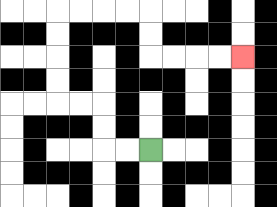{'start': '[6, 6]', 'end': '[10, 2]', 'path_directions': 'L,L,U,U,L,L,U,U,U,U,R,R,R,R,D,D,R,R,R,R', 'path_coordinates': '[[6, 6], [5, 6], [4, 6], [4, 5], [4, 4], [3, 4], [2, 4], [2, 3], [2, 2], [2, 1], [2, 0], [3, 0], [4, 0], [5, 0], [6, 0], [6, 1], [6, 2], [7, 2], [8, 2], [9, 2], [10, 2]]'}